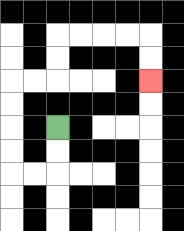{'start': '[2, 5]', 'end': '[6, 3]', 'path_directions': 'D,D,L,L,U,U,U,U,R,R,U,U,R,R,R,R,D,D', 'path_coordinates': '[[2, 5], [2, 6], [2, 7], [1, 7], [0, 7], [0, 6], [0, 5], [0, 4], [0, 3], [1, 3], [2, 3], [2, 2], [2, 1], [3, 1], [4, 1], [5, 1], [6, 1], [6, 2], [6, 3]]'}